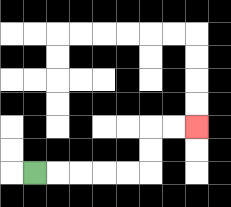{'start': '[1, 7]', 'end': '[8, 5]', 'path_directions': 'R,R,R,R,R,U,U,R,R', 'path_coordinates': '[[1, 7], [2, 7], [3, 7], [4, 7], [5, 7], [6, 7], [6, 6], [6, 5], [7, 5], [8, 5]]'}